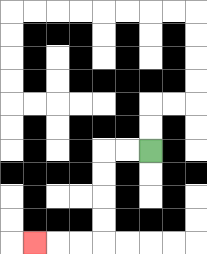{'start': '[6, 6]', 'end': '[1, 10]', 'path_directions': 'L,L,D,D,D,D,L,L,L', 'path_coordinates': '[[6, 6], [5, 6], [4, 6], [4, 7], [4, 8], [4, 9], [4, 10], [3, 10], [2, 10], [1, 10]]'}